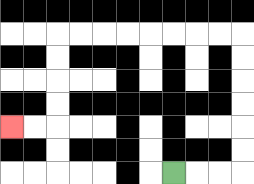{'start': '[7, 7]', 'end': '[0, 5]', 'path_directions': 'R,R,R,U,U,U,U,U,U,L,L,L,L,L,L,L,L,D,D,D,D,L,L', 'path_coordinates': '[[7, 7], [8, 7], [9, 7], [10, 7], [10, 6], [10, 5], [10, 4], [10, 3], [10, 2], [10, 1], [9, 1], [8, 1], [7, 1], [6, 1], [5, 1], [4, 1], [3, 1], [2, 1], [2, 2], [2, 3], [2, 4], [2, 5], [1, 5], [0, 5]]'}